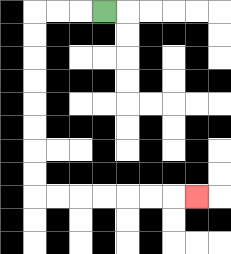{'start': '[4, 0]', 'end': '[8, 8]', 'path_directions': 'L,L,L,D,D,D,D,D,D,D,D,R,R,R,R,R,R,R', 'path_coordinates': '[[4, 0], [3, 0], [2, 0], [1, 0], [1, 1], [1, 2], [1, 3], [1, 4], [1, 5], [1, 6], [1, 7], [1, 8], [2, 8], [3, 8], [4, 8], [5, 8], [6, 8], [7, 8], [8, 8]]'}